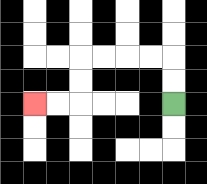{'start': '[7, 4]', 'end': '[1, 4]', 'path_directions': 'U,U,L,L,L,L,D,D,L,L', 'path_coordinates': '[[7, 4], [7, 3], [7, 2], [6, 2], [5, 2], [4, 2], [3, 2], [3, 3], [3, 4], [2, 4], [1, 4]]'}